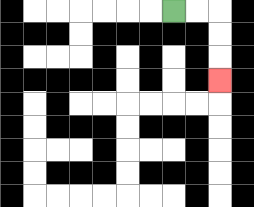{'start': '[7, 0]', 'end': '[9, 3]', 'path_directions': 'R,R,D,D,D', 'path_coordinates': '[[7, 0], [8, 0], [9, 0], [9, 1], [9, 2], [9, 3]]'}